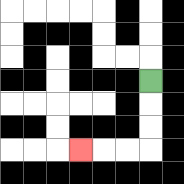{'start': '[6, 3]', 'end': '[3, 6]', 'path_directions': 'D,D,D,L,L,L', 'path_coordinates': '[[6, 3], [6, 4], [6, 5], [6, 6], [5, 6], [4, 6], [3, 6]]'}